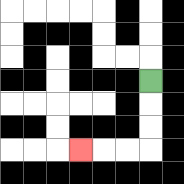{'start': '[6, 3]', 'end': '[3, 6]', 'path_directions': 'D,D,D,L,L,L', 'path_coordinates': '[[6, 3], [6, 4], [6, 5], [6, 6], [5, 6], [4, 6], [3, 6]]'}